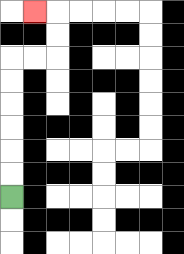{'start': '[0, 8]', 'end': '[1, 0]', 'path_directions': 'U,U,U,U,U,U,R,R,U,U,L', 'path_coordinates': '[[0, 8], [0, 7], [0, 6], [0, 5], [0, 4], [0, 3], [0, 2], [1, 2], [2, 2], [2, 1], [2, 0], [1, 0]]'}